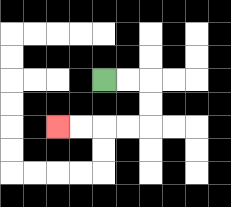{'start': '[4, 3]', 'end': '[2, 5]', 'path_directions': 'R,R,D,D,L,L,L,L', 'path_coordinates': '[[4, 3], [5, 3], [6, 3], [6, 4], [6, 5], [5, 5], [4, 5], [3, 5], [2, 5]]'}